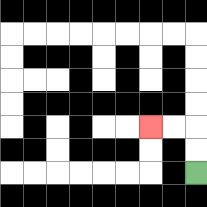{'start': '[8, 7]', 'end': '[6, 5]', 'path_directions': 'U,U,L,L', 'path_coordinates': '[[8, 7], [8, 6], [8, 5], [7, 5], [6, 5]]'}